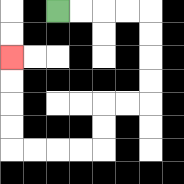{'start': '[2, 0]', 'end': '[0, 2]', 'path_directions': 'R,R,R,R,D,D,D,D,L,L,D,D,L,L,L,L,U,U,U,U', 'path_coordinates': '[[2, 0], [3, 0], [4, 0], [5, 0], [6, 0], [6, 1], [6, 2], [6, 3], [6, 4], [5, 4], [4, 4], [4, 5], [4, 6], [3, 6], [2, 6], [1, 6], [0, 6], [0, 5], [0, 4], [0, 3], [0, 2]]'}